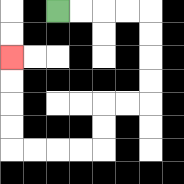{'start': '[2, 0]', 'end': '[0, 2]', 'path_directions': 'R,R,R,R,D,D,D,D,L,L,D,D,L,L,L,L,U,U,U,U', 'path_coordinates': '[[2, 0], [3, 0], [4, 0], [5, 0], [6, 0], [6, 1], [6, 2], [6, 3], [6, 4], [5, 4], [4, 4], [4, 5], [4, 6], [3, 6], [2, 6], [1, 6], [0, 6], [0, 5], [0, 4], [0, 3], [0, 2]]'}